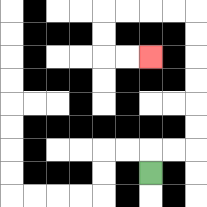{'start': '[6, 7]', 'end': '[6, 2]', 'path_directions': 'U,R,R,U,U,U,U,U,U,L,L,L,L,D,D,R,R', 'path_coordinates': '[[6, 7], [6, 6], [7, 6], [8, 6], [8, 5], [8, 4], [8, 3], [8, 2], [8, 1], [8, 0], [7, 0], [6, 0], [5, 0], [4, 0], [4, 1], [4, 2], [5, 2], [6, 2]]'}